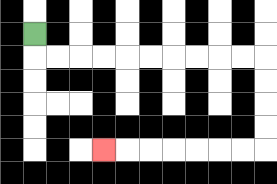{'start': '[1, 1]', 'end': '[4, 6]', 'path_directions': 'D,R,R,R,R,R,R,R,R,R,R,D,D,D,D,L,L,L,L,L,L,L', 'path_coordinates': '[[1, 1], [1, 2], [2, 2], [3, 2], [4, 2], [5, 2], [6, 2], [7, 2], [8, 2], [9, 2], [10, 2], [11, 2], [11, 3], [11, 4], [11, 5], [11, 6], [10, 6], [9, 6], [8, 6], [7, 6], [6, 6], [5, 6], [4, 6]]'}